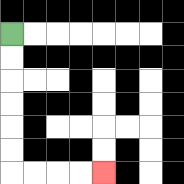{'start': '[0, 1]', 'end': '[4, 7]', 'path_directions': 'D,D,D,D,D,D,R,R,R,R', 'path_coordinates': '[[0, 1], [0, 2], [0, 3], [0, 4], [0, 5], [0, 6], [0, 7], [1, 7], [2, 7], [3, 7], [4, 7]]'}